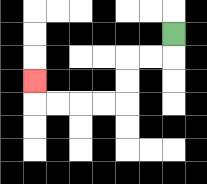{'start': '[7, 1]', 'end': '[1, 3]', 'path_directions': 'D,L,L,D,D,L,L,L,L,U', 'path_coordinates': '[[7, 1], [7, 2], [6, 2], [5, 2], [5, 3], [5, 4], [4, 4], [3, 4], [2, 4], [1, 4], [1, 3]]'}